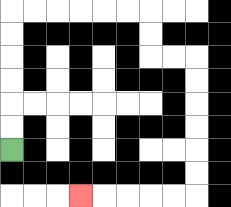{'start': '[0, 6]', 'end': '[3, 8]', 'path_directions': 'U,U,U,U,U,U,R,R,R,R,R,R,D,D,R,R,D,D,D,D,D,D,L,L,L,L,L', 'path_coordinates': '[[0, 6], [0, 5], [0, 4], [0, 3], [0, 2], [0, 1], [0, 0], [1, 0], [2, 0], [3, 0], [4, 0], [5, 0], [6, 0], [6, 1], [6, 2], [7, 2], [8, 2], [8, 3], [8, 4], [8, 5], [8, 6], [8, 7], [8, 8], [7, 8], [6, 8], [5, 8], [4, 8], [3, 8]]'}